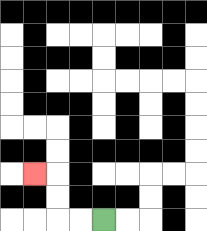{'start': '[4, 9]', 'end': '[1, 7]', 'path_directions': 'L,L,U,U,L', 'path_coordinates': '[[4, 9], [3, 9], [2, 9], [2, 8], [2, 7], [1, 7]]'}